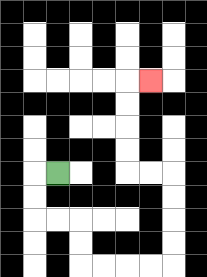{'start': '[2, 7]', 'end': '[6, 3]', 'path_directions': 'L,D,D,R,R,D,D,R,R,R,R,U,U,U,U,L,L,U,U,U,U,R', 'path_coordinates': '[[2, 7], [1, 7], [1, 8], [1, 9], [2, 9], [3, 9], [3, 10], [3, 11], [4, 11], [5, 11], [6, 11], [7, 11], [7, 10], [7, 9], [7, 8], [7, 7], [6, 7], [5, 7], [5, 6], [5, 5], [5, 4], [5, 3], [6, 3]]'}